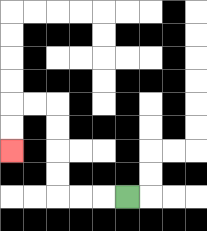{'start': '[5, 8]', 'end': '[0, 6]', 'path_directions': 'L,L,L,U,U,U,U,L,L,D,D', 'path_coordinates': '[[5, 8], [4, 8], [3, 8], [2, 8], [2, 7], [2, 6], [2, 5], [2, 4], [1, 4], [0, 4], [0, 5], [0, 6]]'}